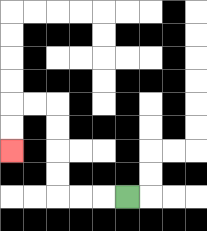{'start': '[5, 8]', 'end': '[0, 6]', 'path_directions': 'L,L,L,U,U,U,U,L,L,D,D', 'path_coordinates': '[[5, 8], [4, 8], [3, 8], [2, 8], [2, 7], [2, 6], [2, 5], [2, 4], [1, 4], [0, 4], [0, 5], [0, 6]]'}